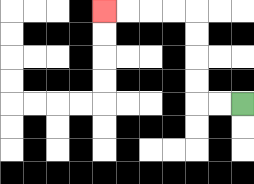{'start': '[10, 4]', 'end': '[4, 0]', 'path_directions': 'L,L,U,U,U,U,L,L,L,L', 'path_coordinates': '[[10, 4], [9, 4], [8, 4], [8, 3], [8, 2], [8, 1], [8, 0], [7, 0], [6, 0], [5, 0], [4, 0]]'}